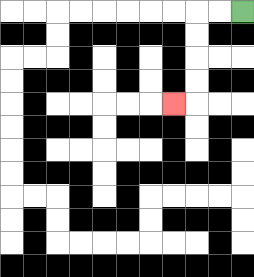{'start': '[10, 0]', 'end': '[7, 4]', 'path_directions': 'L,L,D,D,D,D,L', 'path_coordinates': '[[10, 0], [9, 0], [8, 0], [8, 1], [8, 2], [8, 3], [8, 4], [7, 4]]'}